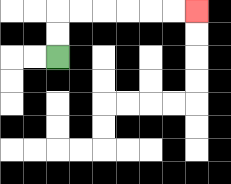{'start': '[2, 2]', 'end': '[8, 0]', 'path_directions': 'U,U,R,R,R,R,R,R', 'path_coordinates': '[[2, 2], [2, 1], [2, 0], [3, 0], [4, 0], [5, 0], [6, 0], [7, 0], [8, 0]]'}